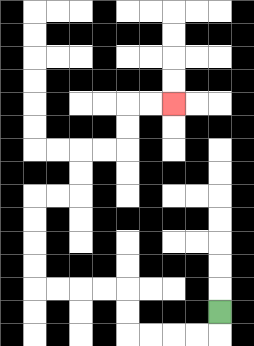{'start': '[9, 13]', 'end': '[7, 4]', 'path_directions': 'D,L,L,L,L,U,U,L,L,L,L,U,U,U,U,R,R,U,U,R,R,U,U,R,R', 'path_coordinates': '[[9, 13], [9, 14], [8, 14], [7, 14], [6, 14], [5, 14], [5, 13], [5, 12], [4, 12], [3, 12], [2, 12], [1, 12], [1, 11], [1, 10], [1, 9], [1, 8], [2, 8], [3, 8], [3, 7], [3, 6], [4, 6], [5, 6], [5, 5], [5, 4], [6, 4], [7, 4]]'}